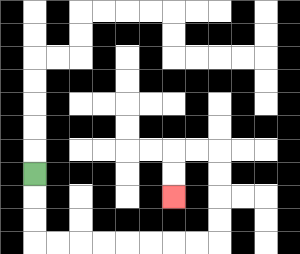{'start': '[1, 7]', 'end': '[7, 8]', 'path_directions': 'D,D,D,R,R,R,R,R,R,R,R,U,U,U,U,L,L,D,D', 'path_coordinates': '[[1, 7], [1, 8], [1, 9], [1, 10], [2, 10], [3, 10], [4, 10], [5, 10], [6, 10], [7, 10], [8, 10], [9, 10], [9, 9], [9, 8], [9, 7], [9, 6], [8, 6], [7, 6], [7, 7], [7, 8]]'}